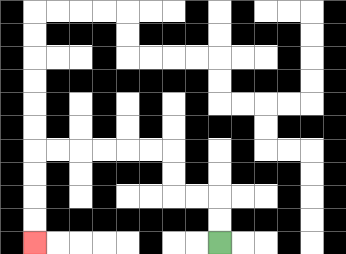{'start': '[9, 10]', 'end': '[1, 10]', 'path_directions': 'U,U,L,L,U,U,L,L,L,L,L,L,D,D,D,D', 'path_coordinates': '[[9, 10], [9, 9], [9, 8], [8, 8], [7, 8], [7, 7], [7, 6], [6, 6], [5, 6], [4, 6], [3, 6], [2, 6], [1, 6], [1, 7], [1, 8], [1, 9], [1, 10]]'}